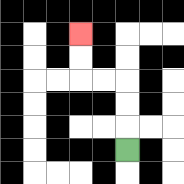{'start': '[5, 6]', 'end': '[3, 1]', 'path_directions': 'U,U,U,L,L,U,U', 'path_coordinates': '[[5, 6], [5, 5], [5, 4], [5, 3], [4, 3], [3, 3], [3, 2], [3, 1]]'}